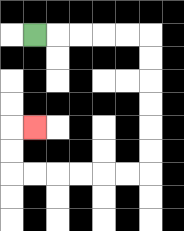{'start': '[1, 1]', 'end': '[1, 5]', 'path_directions': 'R,R,R,R,R,D,D,D,D,D,D,L,L,L,L,L,L,U,U,R', 'path_coordinates': '[[1, 1], [2, 1], [3, 1], [4, 1], [5, 1], [6, 1], [6, 2], [6, 3], [6, 4], [6, 5], [6, 6], [6, 7], [5, 7], [4, 7], [3, 7], [2, 7], [1, 7], [0, 7], [0, 6], [0, 5], [1, 5]]'}